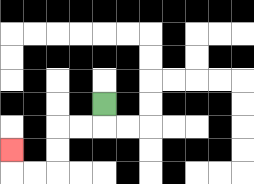{'start': '[4, 4]', 'end': '[0, 6]', 'path_directions': 'D,L,L,D,D,L,L,U', 'path_coordinates': '[[4, 4], [4, 5], [3, 5], [2, 5], [2, 6], [2, 7], [1, 7], [0, 7], [0, 6]]'}